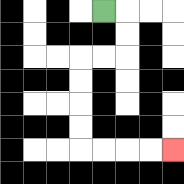{'start': '[4, 0]', 'end': '[7, 6]', 'path_directions': 'R,D,D,L,L,D,D,D,D,R,R,R,R', 'path_coordinates': '[[4, 0], [5, 0], [5, 1], [5, 2], [4, 2], [3, 2], [3, 3], [3, 4], [3, 5], [3, 6], [4, 6], [5, 6], [6, 6], [7, 6]]'}